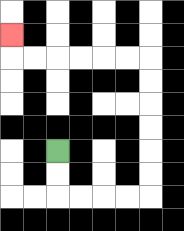{'start': '[2, 6]', 'end': '[0, 1]', 'path_directions': 'D,D,R,R,R,R,U,U,U,U,U,U,L,L,L,L,L,L,U', 'path_coordinates': '[[2, 6], [2, 7], [2, 8], [3, 8], [4, 8], [5, 8], [6, 8], [6, 7], [6, 6], [6, 5], [6, 4], [6, 3], [6, 2], [5, 2], [4, 2], [3, 2], [2, 2], [1, 2], [0, 2], [0, 1]]'}